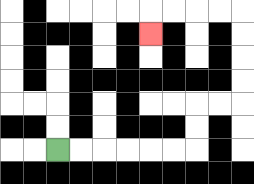{'start': '[2, 6]', 'end': '[6, 1]', 'path_directions': 'R,R,R,R,R,R,U,U,R,R,U,U,U,U,L,L,L,L,D', 'path_coordinates': '[[2, 6], [3, 6], [4, 6], [5, 6], [6, 6], [7, 6], [8, 6], [8, 5], [8, 4], [9, 4], [10, 4], [10, 3], [10, 2], [10, 1], [10, 0], [9, 0], [8, 0], [7, 0], [6, 0], [6, 1]]'}